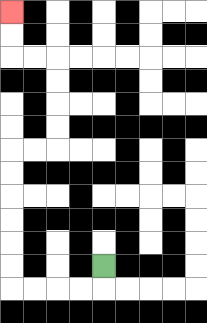{'start': '[4, 11]', 'end': '[0, 0]', 'path_directions': 'D,L,L,L,L,U,U,U,U,U,U,R,R,U,U,U,U,L,L,U,U', 'path_coordinates': '[[4, 11], [4, 12], [3, 12], [2, 12], [1, 12], [0, 12], [0, 11], [0, 10], [0, 9], [0, 8], [0, 7], [0, 6], [1, 6], [2, 6], [2, 5], [2, 4], [2, 3], [2, 2], [1, 2], [0, 2], [0, 1], [0, 0]]'}